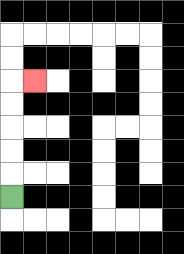{'start': '[0, 8]', 'end': '[1, 3]', 'path_directions': 'U,U,U,U,U,R', 'path_coordinates': '[[0, 8], [0, 7], [0, 6], [0, 5], [0, 4], [0, 3], [1, 3]]'}